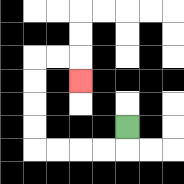{'start': '[5, 5]', 'end': '[3, 3]', 'path_directions': 'D,L,L,L,L,U,U,U,U,R,R,D', 'path_coordinates': '[[5, 5], [5, 6], [4, 6], [3, 6], [2, 6], [1, 6], [1, 5], [1, 4], [1, 3], [1, 2], [2, 2], [3, 2], [3, 3]]'}